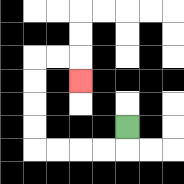{'start': '[5, 5]', 'end': '[3, 3]', 'path_directions': 'D,L,L,L,L,U,U,U,U,R,R,D', 'path_coordinates': '[[5, 5], [5, 6], [4, 6], [3, 6], [2, 6], [1, 6], [1, 5], [1, 4], [1, 3], [1, 2], [2, 2], [3, 2], [3, 3]]'}